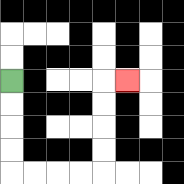{'start': '[0, 3]', 'end': '[5, 3]', 'path_directions': 'D,D,D,D,R,R,R,R,U,U,U,U,R', 'path_coordinates': '[[0, 3], [0, 4], [0, 5], [0, 6], [0, 7], [1, 7], [2, 7], [3, 7], [4, 7], [4, 6], [4, 5], [4, 4], [4, 3], [5, 3]]'}